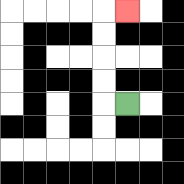{'start': '[5, 4]', 'end': '[5, 0]', 'path_directions': 'L,U,U,U,U,R', 'path_coordinates': '[[5, 4], [4, 4], [4, 3], [4, 2], [4, 1], [4, 0], [5, 0]]'}